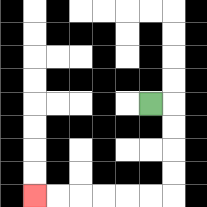{'start': '[6, 4]', 'end': '[1, 8]', 'path_directions': 'R,D,D,D,D,L,L,L,L,L,L', 'path_coordinates': '[[6, 4], [7, 4], [7, 5], [7, 6], [7, 7], [7, 8], [6, 8], [5, 8], [4, 8], [3, 8], [2, 8], [1, 8]]'}